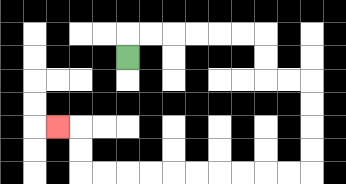{'start': '[5, 2]', 'end': '[2, 5]', 'path_directions': 'U,R,R,R,R,R,R,D,D,R,R,D,D,D,D,L,L,L,L,L,L,L,L,L,L,U,U,L', 'path_coordinates': '[[5, 2], [5, 1], [6, 1], [7, 1], [8, 1], [9, 1], [10, 1], [11, 1], [11, 2], [11, 3], [12, 3], [13, 3], [13, 4], [13, 5], [13, 6], [13, 7], [12, 7], [11, 7], [10, 7], [9, 7], [8, 7], [7, 7], [6, 7], [5, 7], [4, 7], [3, 7], [3, 6], [3, 5], [2, 5]]'}